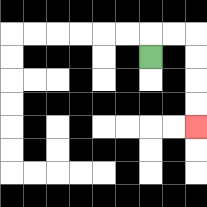{'start': '[6, 2]', 'end': '[8, 5]', 'path_directions': 'U,R,R,D,D,D,D', 'path_coordinates': '[[6, 2], [6, 1], [7, 1], [8, 1], [8, 2], [8, 3], [8, 4], [8, 5]]'}